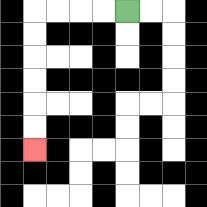{'start': '[5, 0]', 'end': '[1, 6]', 'path_directions': 'L,L,L,L,D,D,D,D,D,D', 'path_coordinates': '[[5, 0], [4, 0], [3, 0], [2, 0], [1, 0], [1, 1], [1, 2], [1, 3], [1, 4], [1, 5], [1, 6]]'}